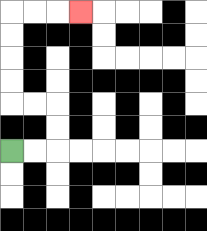{'start': '[0, 6]', 'end': '[3, 0]', 'path_directions': 'R,R,U,U,L,L,U,U,U,U,R,R,R', 'path_coordinates': '[[0, 6], [1, 6], [2, 6], [2, 5], [2, 4], [1, 4], [0, 4], [0, 3], [0, 2], [0, 1], [0, 0], [1, 0], [2, 0], [3, 0]]'}